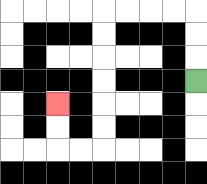{'start': '[8, 3]', 'end': '[2, 4]', 'path_directions': 'U,U,U,L,L,L,L,D,D,D,D,D,D,L,L,U,U', 'path_coordinates': '[[8, 3], [8, 2], [8, 1], [8, 0], [7, 0], [6, 0], [5, 0], [4, 0], [4, 1], [4, 2], [4, 3], [4, 4], [4, 5], [4, 6], [3, 6], [2, 6], [2, 5], [2, 4]]'}